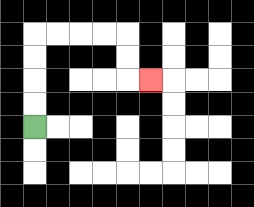{'start': '[1, 5]', 'end': '[6, 3]', 'path_directions': 'U,U,U,U,R,R,R,R,D,D,R', 'path_coordinates': '[[1, 5], [1, 4], [1, 3], [1, 2], [1, 1], [2, 1], [3, 1], [4, 1], [5, 1], [5, 2], [5, 3], [6, 3]]'}